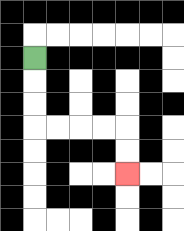{'start': '[1, 2]', 'end': '[5, 7]', 'path_directions': 'D,D,D,R,R,R,R,D,D', 'path_coordinates': '[[1, 2], [1, 3], [1, 4], [1, 5], [2, 5], [3, 5], [4, 5], [5, 5], [5, 6], [5, 7]]'}